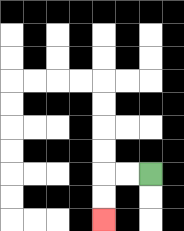{'start': '[6, 7]', 'end': '[4, 9]', 'path_directions': 'L,L,D,D', 'path_coordinates': '[[6, 7], [5, 7], [4, 7], [4, 8], [4, 9]]'}